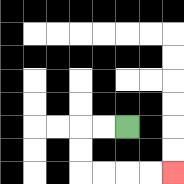{'start': '[5, 5]', 'end': '[7, 7]', 'path_directions': 'L,L,D,D,R,R,R,R', 'path_coordinates': '[[5, 5], [4, 5], [3, 5], [3, 6], [3, 7], [4, 7], [5, 7], [6, 7], [7, 7]]'}